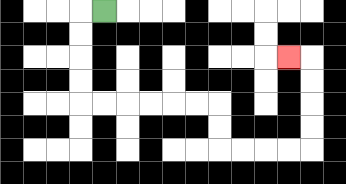{'start': '[4, 0]', 'end': '[12, 2]', 'path_directions': 'L,D,D,D,D,R,R,R,R,R,R,D,D,R,R,R,R,U,U,U,U,L', 'path_coordinates': '[[4, 0], [3, 0], [3, 1], [3, 2], [3, 3], [3, 4], [4, 4], [5, 4], [6, 4], [7, 4], [8, 4], [9, 4], [9, 5], [9, 6], [10, 6], [11, 6], [12, 6], [13, 6], [13, 5], [13, 4], [13, 3], [13, 2], [12, 2]]'}